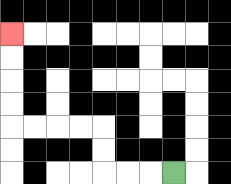{'start': '[7, 7]', 'end': '[0, 1]', 'path_directions': 'L,L,L,U,U,L,L,L,L,U,U,U,U', 'path_coordinates': '[[7, 7], [6, 7], [5, 7], [4, 7], [4, 6], [4, 5], [3, 5], [2, 5], [1, 5], [0, 5], [0, 4], [0, 3], [0, 2], [0, 1]]'}